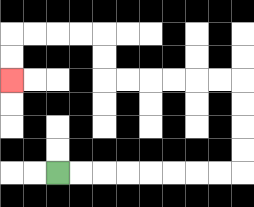{'start': '[2, 7]', 'end': '[0, 3]', 'path_directions': 'R,R,R,R,R,R,R,R,U,U,U,U,L,L,L,L,L,L,U,U,L,L,L,L,D,D', 'path_coordinates': '[[2, 7], [3, 7], [4, 7], [5, 7], [6, 7], [7, 7], [8, 7], [9, 7], [10, 7], [10, 6], [10, 5], [10, 4], [10, 3], [9, 3], [8, 3], [7, 3], [6, 3], [5, 3], [4, 3], [4, 2], [4, 1], [3, 1], [2, 1], [1, 1], [0, 1], [0, 2], [0, 3]]'}